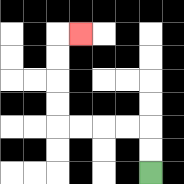{'start': '[6, 7]', 'end': '[3, 1]', 'path_directions': 'U,U,L,L,L,L,U,U,U,U,R', 'path_coordinates': '[[6, 7], [6, 6], [6, 5], [5, 5], [4, 5], [3, 5], [2, 5], [2, 4], [2, 3], [2, 2], [2, 1], [3, 1]]'}